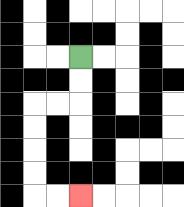{'start': '[3, 2]', 'end': '[3, 8]', 'path_directions': 'D,D,L,L,D,D,D,D,R,R', 'path_coordinates': '[[3, 2], [3, 3], [3, 4], [2, 4], [1, 4], [1, 5], [1, 6], [1, 7], [1, 8], [2, 8], [3, 8]]'}